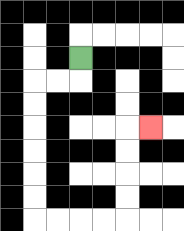{'start': '[3, 2]', 'end': '[6, 5]', 'path_directions': 'D,L,L,D,D,D,D,D,D,R,R,R,R,U,U,U,U,R', 'path_coordinates': '[[3, 2], [3, 3], [2, 3], [1, 3], [1, 4], [1, 5], [1, 6], [1, 7], [1, 8], [1, 9], [2, 9], [3, 9], [4, 9], [5, 9], [5, 8], [5, 7], [5, 6], [5, 5], [6, 5]]'}